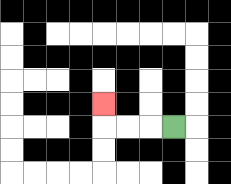{'start': '[7, 5]', 'end': '[4, 4]', 'path_directions': 'L,L,L,U', 'path_coordinates': '[[7, 5], [6, 5], [5, 5], [4, 5], [4, 4]]'}